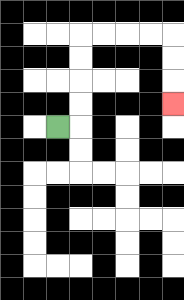{'start': '[2, 5]', 'end': '[7, 4]', 'path_directions': 'R,U,U,U,U,R,R,R,R,D,D,D', 'path_coordinates': '[[2, 5], [3, 5], [3, 4], [3, 3], [3, 2], [3, 1], [4, 1], [5, 1], [6, 1], [7, 1], [7, 2], [7, 3], [7, 4]]'}